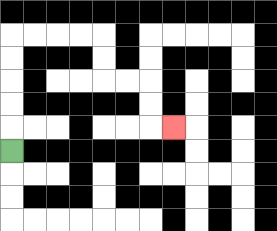{'start': '[0, 6]', 'end': '[7, 5]', 'path_directions': 'U,U,U,U,U,R,R,R,R,D,D,R,R,D,D,R', 'path_coordinates': '[[0, 6], [0, 5], [0, 4], [0, 3], [0, 2], [0, 1], [1, 1], [2, 1], [3, 1], [4, 1], [4, 2], [4, 3], [5, 3], [6, 3], [6, 4], [6, 5], [7, 5]]'}